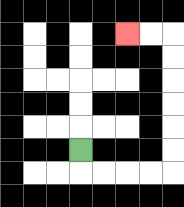{'start': '[3, 6]', 'end': '[5, 1]', 'path_directions': 'D,R,R,R,R,U,U,U,U,U,U,L,L', 'path_coordinates': '[[3, 6], [3, 7], [4, 7], [5, 7], [6, 7], [7, 7], [7, 6], [7, 5], [7, 4], [7, 3], [7, 2], [7, 1], [6, 1], [5, 1]]'}